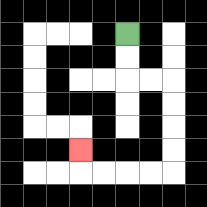{'start': '[5, 1]', 'end': '[3, 6]', 'path_directions': 'D,D,R,R,D,D,D,D,L,L,L,L,U', 'path_coordinates': '[[5, 1], [5, 2], [5, 3], [6, 3], [7, 3], [7, 4], [7, 5], [7, 6], [7, 7], [6, 7], [5, 7], [4, 7], [3, 7], [3, 6]]'}